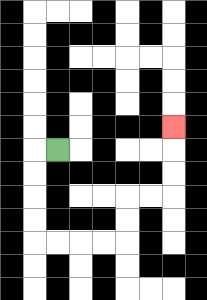{'start': '[2, 6]', 'end': '[7, 5]', 'path_directions': 'L,D,D,D,D,R,R,R,R,U,U,R,R,U,U,U', 'path_coordinates': '[[2, 6], [1, 6], [1, 7], [1, 8], [1, 9], [1, 10], [2, 10], [3, 10], [4, 10], [5, 10], [5, 9], [5, 8], [6, 8], [7, 8], [7, 7], [7, 6], [7, 5]]'}